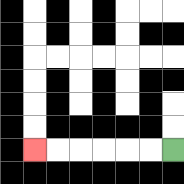{'start': '[7, 6]', 'end': '[1, 6]', 'path_directions': 'L,L,L,L,L,L', 'path_coordinates': '[[7, 6], [6, 6], [5, 6], [4, 6], [3, 6], [2, 6], [1, 6]]'}